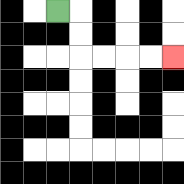{'start': '[2, 0]', 'end': '[7, 2]', 'path_directions': 'R,D,D,R,R,R,R', 'path_coordinates': '[[2, 0], [3, 0], [3, 1], [3, 2], [4, 2], [5, 2], [6, 2], [7, 2]]'}